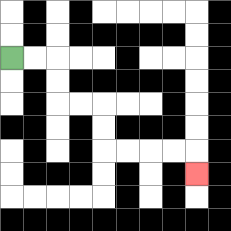{'start': '[0, 2]', 'end': '[8, 7]', 'path_directions': 'R,R,D,D,R,R,D,D,R,R,R,R,D', 'path_coordinates': '[[0, 2], [1, 2], [2, 2], [2, 3], [2, 4], [3, 4], [4, 4], [4, 5], [4, 6], [5, 6], [6, 6], [7, 6], [8, 6], [8, 7]]'}